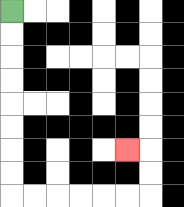{'start': '[0, 0]', 'end': '[5, 6]', 'path_directions': 'D,D,D,D,D,D,D,D,R,R,R,R,R,R,U,U,L', 'path_coordinates': '[[0, 0], [0, 1], [0, 2], [0, 3], [0, 4], [0, 5], [0, 6], [0, 7], [0, 8], [1, 8], [2, 8], [3, 8], [4, 8], [5, 8], [6, 8], [6, 7], [6, 6], [5, 6]]'}